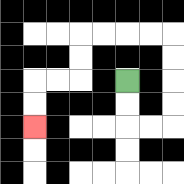{'start': '[5, 3]', 'end': '[1, 5]', 'path_directions': 'D,D,R,R,U,U,U,U,L,L,L,L,D,D,L,L,D,D', 'path_coordinates': '[[5, 3], [5, 4], [5, 5], [6, 5], [7, 5], [7, 4], [7, 3], [7, 2], [7, 1], [6, 1], [5, 1], [4, 1], [3, 1], [3, 2], [3, 3], [2, 3], [1, 3], [1, 4], [1, 5]]'}